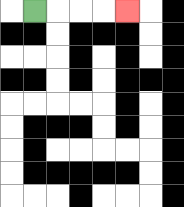{'start': '[1, 0]', 'end': '[5, 0]', 'path_directions': 'R,R,R,R', 'path_coordinates': '[[1, 0], [2, 0], [3, 0], [4, 0], [5, 0]]'}